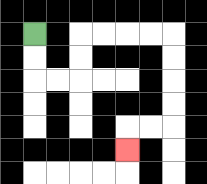{'start': '[1, 1]', 'end': '[5, 6]', 'path_directions': 'D,D,R,R,U,U,R,R,R,R,D,D,D,D,L,L,D', 'path_coordinates': '[[1, 1], [1, 2], [1, 3], [2, 3], [3, 3], [3, 2], [3, 1], [4, 1], [5, 1], [6, 1], [7, 1], [7, 2], [7, 3], [7, 4], [7, 5], [6, 5], [5, 5], [5, 6]]'}